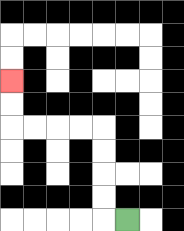{'start': '[5, 9]', 'end': '[0, 3]', 'path_directions': 'L,U,U,U,U,L,L,L,L,U,U', 'path_coordinates': '[[5, 9], [4, 9], [4, 8], [4, 7], [4, 6], [4, 5], [3, 5], [2, 5], [1, 5], [0, 5], [0, 4], [0, 3]]'}